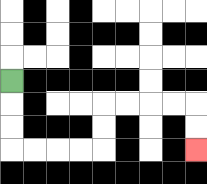{'start': '[0, 3]', 'end': '[8, 6]', 'path_directions': 'D,D,D,R,R,R,R,U,U,R,R,R,R,D,D', 'path_coordinates': '[[0, 3], [0, 4], [0, 5], [0, 6], [1, 6], [2, 6], [3, 6], [4, 6], [4, 5], [4, 4], [5, 4], [6, 4], [7, 4], [8, 4], [8, 5], [8, 6]]'}